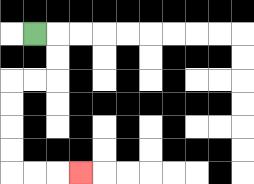{'start': '[1, 1]', 'end': '[3, 7]', 'path_directions': 'R,D,D,L,L,D,D,D,D,R,R,R', 'path_coordinates': '[[1, 1], [2, 1], [2, 2], [2, 3], [1, 3], [0, 3], [0, 4], [0, 5], [0, 6], [0, 7], [1, 7], [2, 7], [3, 7]]'}